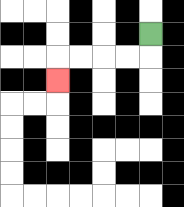{'start': '[6, 1]', 'end': '[2, 3]', 'path_directions': 'D,L,L,L,L,D', 'path_coordinates': '[[6, 1], [6, 2], [5, 2], [4, 2], [3, 2], [2, 2], [2, 3]]'}